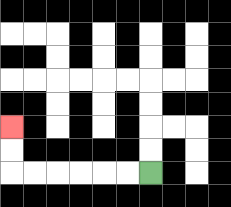{'start': '[6, 7]', 'end': '[0, 5]', 'path_directions': 'L,L,L,L,L,L,U,U', 'path_coordinates': '[[6, 7], [5, 7], [4, 7], [3, 7], [2, 7], [1, 7], [0, 7], [0, 6], [0, 5]]'}